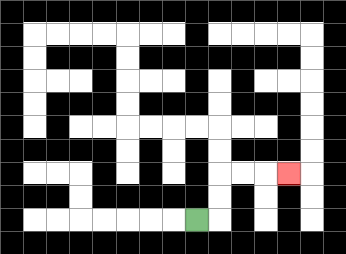{'start': '[8, 9]', 'end': '[12, 7]', 'path_directions': 'R,U,U,R,R,R', 'path_coordinates': '[[8, 9], [9, 9], [9, 8], [9, 7], [10, 7], [11, 7], [12, 7]]'}